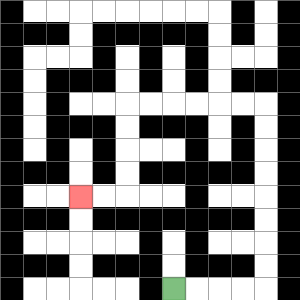{'start': '[7, 12]', 'end': '[3, 8]', 'path_directions': 'R,R,R,R,U,U,U,U,U,U,U,U,L,L,L,L,L,L,D,D,D,D,L,L', 'path_coordinates': '[[7, 12], [8, 12], [9, 12], [10, 12], [11, 12], [11, 11], [11, 10], [11, 9], [11, 8], [11, 7], [11, 6], [11, 5], [11, 4], [10, 4], [9, 4], [8, 4], [7, 4], [6, 4], [5, 4], [5, 5], [5, 6], [5, 7], [5, 8], [4, 8], [3, 8]]'}